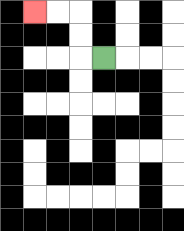{'start': '[4, 2]', 'end': '[1, 0]', 'path_directions': 'L,U,U,L,L', 'path_coordinates': '[[4, 2], [3, 2], [3, 1], [3, 0], [2, 0], [1, 0]]'}